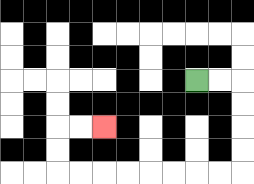{'start': '[8, 3]', 'end': '[4, 5]', 'path_directions': 'R,R,D,D,D,D,L,L,L,L,L,L,L,L,U,U,R,R', 'path_coordinates': '[[8, 3], [9, 3], [10, 3], [10, 4], [10, 5], [10, 6], [10, 7], [9, 7], [8, 7], [7, 7], [6, 7], [5, 7], [4, 7], [3, 7], [2, 7], [2, 6], [2, 5], [3, 5], [4, 5]]'}